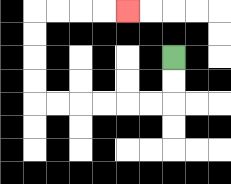{'start': '[7, 2]', 'end': '[5, 0]', 'path_directions': 'D,D,L,L,L,L,L,L,U,U,U,U,R,R,R,R', 'path_coordinates': '[[7, 2], [7, 3], [7, 4], [6, 4], [5, 4], [4, 4], [3, 4], [2, 4], [1, 4], [1, 3], [1, 2], [1, 1], [1, 0], [2, 0], [3, 0], [4, 0], [5, 0]]'}